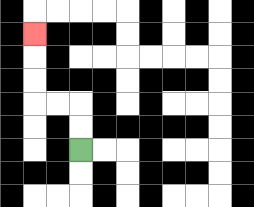{'start': '[3, 6]', 'end': '[1, 1]', 'path_directions': 'U,U,L,L,U,U,U', 'path_coordinates': '[[3, 6], [3, 5], [3, 4], [2, 4], [1, 4], [1, 3], [1, 2], [1, 1]]'}